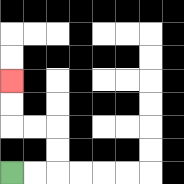{'start': '[0, 7]', 'end': '[0, 3]', 'path_directions': 'R,R,U,U,L,L,U,U', 'path_coordinates': '[[0, 7], [1, 7], [2, 7], [2, 6], [2, 5], [1, 5], [0, 5], [0, 4], [0, 3]]'}